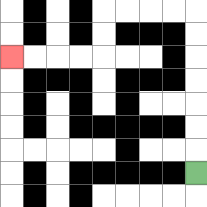{'start': '[8, 7]', 'end': '[0, 2]', 'path_directions': 'U,U,U,U,U,U,U,L,L,L,L,D,D,L,L,L,L', 'path_coordinates': '[[8, 7], [8, 6], [8, 5], [8, 4], [8, 3], [8, 2], [8, 1], [8, 0], [7, 0], [6, 0], [5, 0], [4, 0], [4, 1], [4, 2], [3, 2], [2, 2], [1, 2], [0, 2]]'}